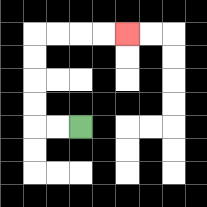{'start': '[3, 5]', 'end': '[5, 1]', 'path_directions': 'L,L,U,U,U,U,R,R,R,R', 'path_coordinates': '[[3, 5], [2, 5], [1, 5], [1, 4], [1, 3], [1, 2], [1, 1], [2, 1], [3, 1], [4, 1], [5, 1]]'}